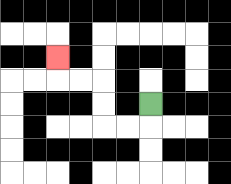{'start': '[6, 4]', 'end': '[2, 2]', 'path_directions': 'D,L,L,U,U,L,L,U', 'path_coordinates': '[[6, 4], [6, 5], [5, 5], [4, 5], [4, 4], [4, 3], [3, 3], [2, 3], [2, 2]]'}